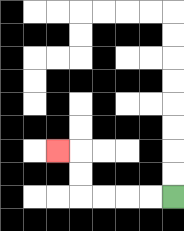{'start': '[7, 8]', 'end': '[2, 6]', 'path_directions': 'L,L,L,L,U,U,L', 'path_coordinates': '[[7, 8], [6, 8], [5, 8], [4, 8], [3, 8], [3, 7], [3, 6], [2, 6]]'}